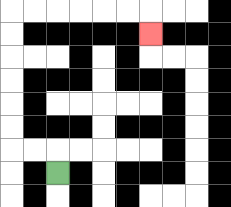{'start': '[2, 7]', 'end': '[6, 1]', 'path_directions': 'U,L,L,U,U,U,U,U,U,R,R,R,R,R,R,D', 'path_coordinates': '[[2, 7], [2, 6], [1, 6], [0, 6], [0, 5], [0, 4], [0, 3], [0, 2], [0, 1], [0, 0], [1, 0], [2, 0], [3, 0], [4, 0], [5, 0], [6, 0], [6, 1]]'}